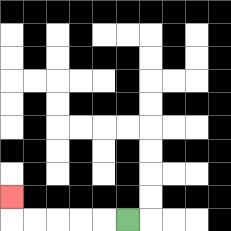{'start': '[5, 9]', 'end': '[0, 8]', 'path_directions': 'L,L,L,L,L,U', 'path_coordinates': '[[5, 9], [4, 9], [3, 9], [2, 9], [1, 9], [0, 9], [0, 8]]'}